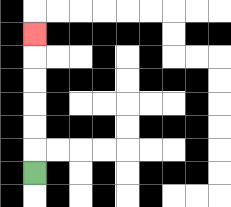{'start': '[1, 7]', 'end': '[1, 1]', 'path_directions': 'U,U,U,U,U,U', 'path_coordinates': '[[1, 7], [1, 6], [1, 5], [1, 4], [1, 3], [1, 2], [1, 1]]'}